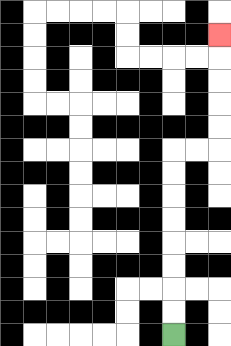{'start': '[7, 14]', 'end': '[9, 1]', 'path_directions': 'U,U,U,U,U,U,U,U,R,R,U,U,U,U,U', 'path_coordinates': '[[7, 14], [7, 13], [7, 12], [7, 11], [7, 10], [7, 9], [7, 8], [7, 7], [7, 6], [8, 6], [9, 6], [9, 5], [9, 4], [9, 3], [9, 2], [9, 1]]'}